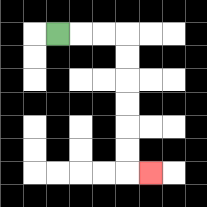{'start': '[2, 1]', 'end': '[6, 7]', 'path_directions': 'R,R,R,D,D,D,D,D,D,R', 'path_coordinates': '[[2, 1], [3, 1], [4, 1], [5, 1], [5, 2], [5, 3], [5, 4], [5, 5], [5, 6], [5, 7], [6, 7]]'}